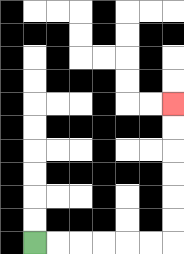{'start': '[1, 10]', 'end': '[7, 4]', 'path_directions': 'R,R,R,R,R,R,U,U,U,U,U,U', 'path_coordinates': '[[1, 10], [2, 10], [3, 10], [4, 10], [5, 10], [6, 10], [7, 10], [7, 9], [7, 8], [7, 7], [7, 6], [7, 5], [7, 4]]'}